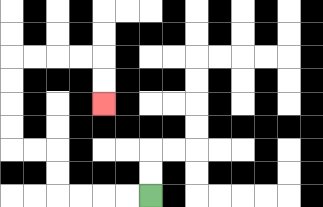{'start': '[6, 8]', 'end': '[4, 4]', 'path_directions': 'L,L,L,L,U,U,L,L,U,U,U,U,R,R,R,R,D,D', 'path_coordinates': '[[6, 8], [5, 8], [4, 8], [3, 8], [2, 8], [2, 7], [2, 6], [1, 6], [0, 6], [0, 5], [0, 4], [0, 3], [0, 2], [1, 2], [2, 2], [3, 2], [4, 2], [4, 3], [4, 4]]'}